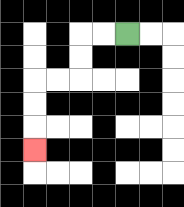{'start': '[5, 1]', 'end': '[1, 6]', 'path_directions': 'L,L,D,D,L,L,D,D,D', 'path_coordinates': '[[5, 1], [4, 1], [3, 1], [3, 2], [3, 3], [2, 3], [1, 3], [1, 4], [1, 5], [1, 6]]'}